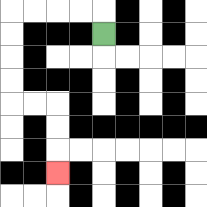{'start': '[4, 1]', 'end': '[2, 7]', 'path_directions': 'U,L,L,L,L,D,D,D,D,R,R,D,D,D', 'path_coordinates': '[[4, 1], [4, 0], [3, 0], [2, 0], [1, 0], [0, 0], [0, 1], [0, 2], [0, 3], [0, 4], [1, 4], [2, 4], [2, 5], [2, 6], [2, 7]]'}